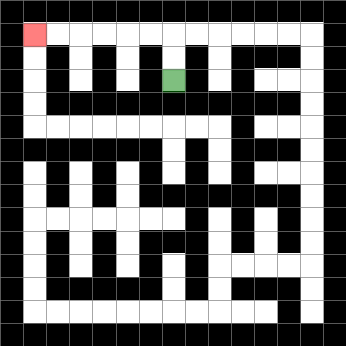{'start': '[7, 3]', 'end': '[1, 1]', 'path_directions': 'U,U,L,L,L,L,L,L', 'path_coordinates': '[[7, 3], [7, 2], [7, 1], [6, 1], [5, 1], [4, 1], [3, 1], [2, 1], [1, 1]]'}